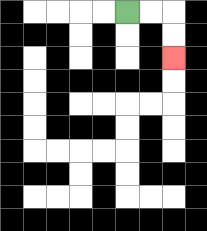{'start': '[5, 0]', 'end': '[7, 2]', 'path_directions': 'R,R,D,D', 'path_coordinates': '[[5, 0], [6, 0], [7, 0], [7, 1], [7, 2]]'}